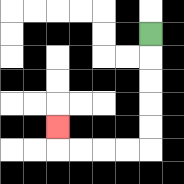{'start': '[6, 1]', 'end': '[2, 5]', 'path_directions': 'D,D,D,D,D,L,L,L,L,U', 'path_coordinates': '[[6, 1], [6, 2], [6, 3], [6, 4], [6, 5], [6, 6], [5, 6], [4, 6], [3, 6], [2, 6], [2, 5]]'}